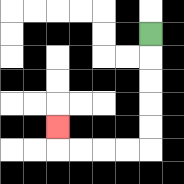{'start': '[6, 1]', 'end': '[2, 5]', 'path_directions': 'D,D,D,D,D,L,L,L,L,U', 'path_coordinates': '[[6, 1], [6, 2], [6, 3], [6, 4], [6, 5], [6, 6], [5, 6], [4, 6], [3, 6], [2, 6], [2, 5]]'}